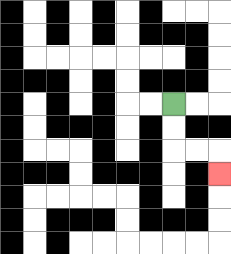{'start': '[7, 4]', 'end': '[9, 7]', 'path_directions': 'D,D,R,R,D', 'path_coordinates': '[[7, 4], [7, 5], [7, 6], [8, 6], [9, 6], [9, 7]]'}